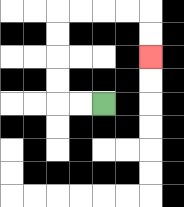{'start': '[4, 4]', 'end': '[6, 2]', 'path_directions': 'L,L,U,U,U,U,R,R,R,R,D,D', 'path_coordinates': '[[4, 4], [3, 4], [2, 4], [2, 3], [2, 2], [2, 1], [2, 0], [3, 0], [4, 0], [5, 0], [6, 0], [6, 1], [6, 2]]'}